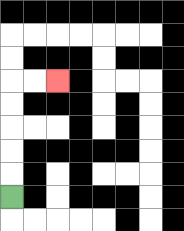{'start': '[0, 8]', 'end': '[2, 3]', 'path_directions': 'U,U,U,U,U,R,R', 'path_coordinates': '[[0, 8], [0, 7], [0, 6], [0, 5], [0, 4], [0, 3], [1, 3], [2, 3]]'}